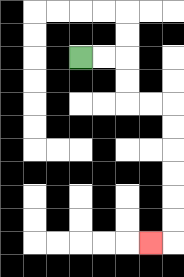{'start': '[3, 2]', 'end': '[6, 10]', 'path_directions': 'R,R,D,D,R,R,D,D,D,D,D,D,L', 'path_coordinates': '[[3, 2], [4, 2], [5, 2], [5, 3], [5, 4], [6, 4], [7, 4], [7, 5], [7, 6], [7, 7], [7, 8], [7, 9], [7, 10], [6, 10]]'}